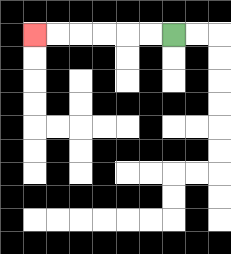{'start': '[7, 1]', 'end': '[1, 1]', 'path_directions': 'L,L,L,L,L,L', 'path_coordinates': '[[7, 1], [6, 1], [5, 1], [4, 1], [3, 1], [2, 1], [1, 1]]'}